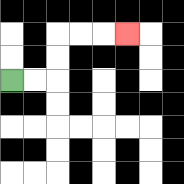{'start': '[0, 3]', 'end': '[5, 1]', 'path_directions': 'R,R,U,U,R,R,R', 'path_coordinates': '[[0, 3], [1, 3], [2, 3], [2, 2], [2, 1], [3, 1], [4, 1], [5, 1]]'}